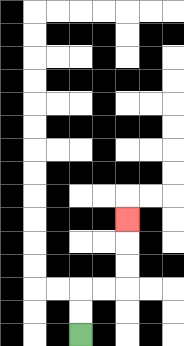{'start': '[3, 14]', 'end': '[5, 9]', 'path_directions': 'U,U,R,R,U,U,U', 'path_coordinates': '[[3, 14], [3, 13], [3, 12], [4, 12], [5, 12], [5, 11], [5, 10], [5, 9]]'}